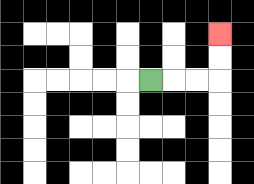{'start': '[6, 3]', 'end': '[9, 1]', 'path_directions': 'R,R,R,U,U', 'path_coordinates': '[[6, 3], [7, 3], [8, 3], [9, 3], [9, 2], [9, 1]]'}